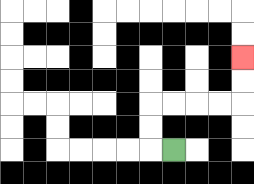{'start': '[7, 6]', 'end': '[10, 2]', 'path_directions': 'L,U,U,R,R,R,R,U,U', 'path_coordinates': '[[7, 6], [6, 6], [6, 5], [6, 4], [7, 4], [8, 4], [9, 4], [10, 4], [10, 3], [10, 2]]'}